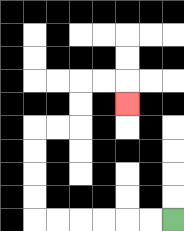{'start': '[7, 9]', 'end': '[5, 4]', 'path_directions': 'L,L,L,L,L,L,U,U,U,U,R,R,U,U,R,R,D', 'path_coordinates': '[[7, 9], [6, 9], [5, 9], [4, 9], [3, 9], [2, 9], [1, 9], [1, 8], [1, 7], [1, 6], [1, 5], [2, 5], [3, 5], [3, 4], [3, 3], [4, 3], [5, 3], [5, 4]]'}